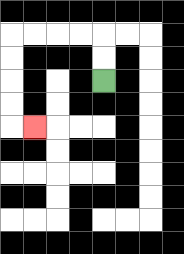{'start': '[4, 3]', 'end': '[1, 5]', 'path_directions': 'U,U,L,L,L,L,D,D,D,D,R', 'path_coordinates': '[[4, 3], [4, 2], [4, 1], [3, 1], [2, 1], [1, 1], [0, 1], [0, 2], [0, 3], [0, 4], [0, 5], [1, 5]]'}